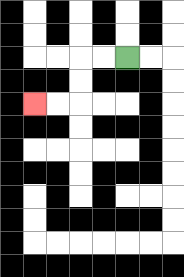{'start': '[5, 2]', 'end': '[1, 4]', 'path_directions': 'L,L,D,D,L,L', 'path_coordinates': '[[5, 2], [4, 2], [3, 2], [3, 3], [3, 4], [2, 4], [1, 4]]'}